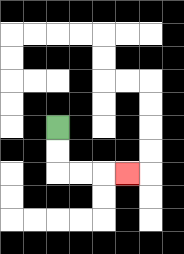{'start': '[2, 5]', 'end': '[5, 7]', 'path_directions': 'D,D,R,R,R', 'path_coordinates': '[[2, 5], [2, 6], [2, 7], [3, 7], [4, 7], [5, 7]]'}